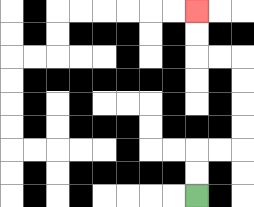{'start': '[8, 8]', 'end': '[8, 0]', 'path_directions': 'U,U,R,R,U,U,U,U,L,L,U,U', 'path_coordinates': '[[8, 8], [8, 7], [8, 6], [9, 6], [10, 6], [10, 5], [10, 4], [10, 3], [10, 2], [9, 2], [8, 2], [8, 1], [8, 0]]'}